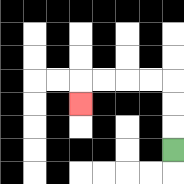{'start': '[7, 6]', 'end': '[3, 4]', 'path_directions': 'U,U,U,L,L,L,L,D', 'path_coordinates': '[[7, 6], [7, 5], [7, 4], [7, 3], [6, 3], [5, 3], [4, 3], [3, 3], [3, 4]]'}